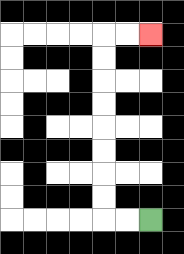{'start': '[6, 9]', 'end': '[6, 1]', 'path_directions': 'L,L,U,U,U,U,U,U,U,U,R,R', 'path_coordinates': '[[6, 9], [5, 9], [4, 9], [4, 8], [4, 7], [4, 6], [4, 5], [4, 4], [4, 3], [4, 2], [4, 1], [5, 1], [6, 1]]'}